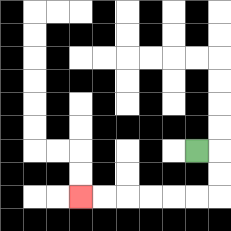{'start': '[8, 6]', 'end': '[3, 8]', 'path_directions': 'R,D,D,L,L,L,L,L,L', 'path_coordinates': '[[8, 6], [9, 6], [9, 7], [9, 8], [8, 8], [7, 8], [6, 8], [5, 8], [4, 8], [3, 8]]'}